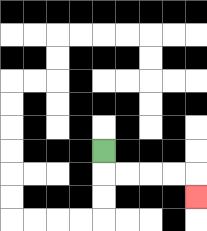{'start': '[4, 6]', 'end': '[8, 8]', 'path_directions': 'D,R,R,R,R,D', 'path_coordinates': '[[4, 6], [4, 7], [5, 7], [6, 7], [7, 7], [8, 7], [8, 8]]'}